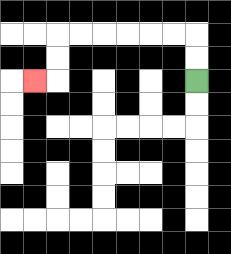{'start': '[8, 3]', 'end': '[1, 3]', 'path_directions': 'U,U,L,L,L,L,L,L,D,D,L', 'path_coordinates': '[[8, 3], [8, 2], [8, 1], [7, 1], [6, 1], [5, 1], [4, 1], [3, 1], [2, 1], [2, 2], [2, 3], [1, 3]]'}